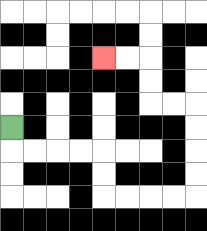{'start': '[0, 5]', 'end': '[4, 2]', 'path_directions': 'D,R,R,R,R,D,D,R,R,R,R,U,U,U,U,L,L,U,U,L,L', 'path_coordinates': '[[0, 5], [0, 6], [1, 6], [2, 6], [3, 6], [4, 6], [4, 7], [4, 8], [5, 8], [6, 8], [7, 8], [8, 8], [8, 7], [8, 6], [8, 5], [8, 4], [7, 4], [6, 4], [6, 3], [6, 2], [5, 2], [4, 2]]'}